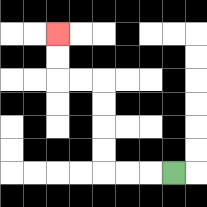{'start': '[7, 7]', 'end': '[2, 1]', 'path_directions': 'L,L,L,U,U,U,U,L,L,U,U', 'path_coordinates': '[[7, 7], [6, 7], [5, 7], [4, 7], [4, 6], [4, 5], [4, 4], [4, 3], [3, 3], [2, 3], [2, 2], [2, 1]]'}